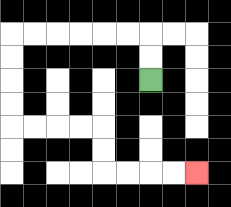{'start': '[6, 3]', 'end': '[8, 7]', 'path_directions': 'U,U,L,L,L,L,L,L,D,D,D,D,R,R,R,R,D,D,R,R,R,R', 'path_coordinates': '[[6, 3], [6, 2], [6, 1], [5, 1], [4, 1], [3, 1], [2, 1], [1, 1], [0, 1], [0, 2], [0, 3], [0, 4], [0, 5], [1, 5], [2, 5], [3, 5], [4, 5], [4, 6], [4, 7], [5, 7], [6, 7], [7, 7], [8, 7]]'}